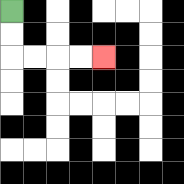{'start': '[0, 0]', 'end': '[4, 2]', 'path_directions': 'D,D,R,R,R,R', 'path_coordinates': '[[0, 0], [0, 1], [0, 2], [1, 2], [2, 2], [3, 2], [4, 2]]'}